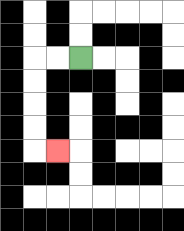{'start': '[3, 2]', 'end': '[2, 6]', 'path_directions': 'L,L,D,D,D,D,R', 'path_coordinates': '[[3, 2], [2, 2], [1, 2], [1, 3], [1, 4], [1, 5], [1, 6], [2, 6]]'}